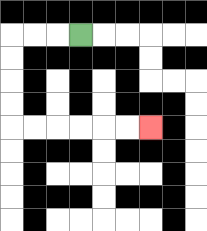{'start': '[3, 1]', 'end': '[6, 5]', 'path_directions': 'L,L,L,D,D,D,D,R,R,R,R,R,R', 'path_coordinates': '[[3, 1], [2, 1], [1, 1], [0, 1], [0, 2], [0, 3], [0, 4], [0, 5], [1, 5], [2, 5], [3, 5], [4, 5], [5, 5], [6, 5]]'}